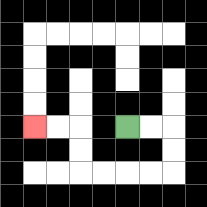{'start': '[5, 5]', 'end': '[1, 5]', 'path_directions': 'R,R,D,D,L,L,L,L,U,U,L,L', 'path_coordinates': '[[5, 5], [6, 5], [7, 5], [7, 6], [7, 7], [6, 7], [5, 7], [4, 7], [3, 7], [3, 6], [3, 5], [2, 5], [1, 5]]'}